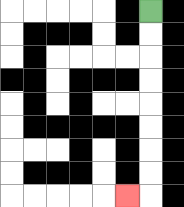{'start': '[6, 0]', 'end': '[5, 8]', 'path_directions': 'D,D,D,D,D,D,D,D,L', 'path_coordinates': '[[6, 0], [6, 1], [6, 2], [6, 3], [6, 4], [6, 5], [6, 6], [6, 7], [6, 8], [5, 8]]'}